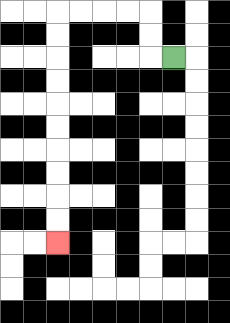{'start': '[7, 2]', 'end': '[2, 10]', 'path_directions': 'L,U,U,L,L,L,L,D,D,D,D,D,D,D,D,D,D', 'path_coordinates': '[[7, 2], [6, 2], [6, 1], [6, 0], [5, 0], [4, 0], [3, 0], [2, 0], [2, 1], [2, 2], [2, 3], [2, 4], [2, 5], [2, 6], [2, 7], [2, 8], [2, 9], [2, 10]]'}